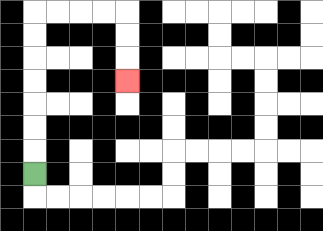{'start': '[1, 7]', 'end': '[5, 3]', 'path_directions': 'U,U,U,U,U,U,U,R,R,R,R,D,D,D', 'path_coordinates': '[[1, 7], [1, 6], [1, 5], [1, 4], [1, 3], [1, 2], [1, 1], [1, 0], [2, 0], [3, 0], [4, 0], [5, 0], [5, 1], [5, 2], [5, 3]]'}